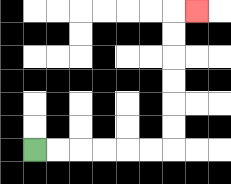{'start': '[1, 6]', 'end': '[8, 0]', 'path_directions': 'R,R,R,R,R,R,U,U,U,U,U,U,R', 'path_coordinates': '[[1, 6], [2, 6], [3, 6], [4, 6], [5, 6], [6, 6], [7, 6], [7, 5], [7, 4], [7, 3], [7, 2], [7, 1], [7, 0], [8, 0]]'}